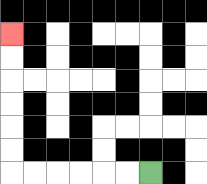{'start': '[6, 7]', 'end': '[0, 1]', 'path_directions': 'L,L,L,L,L,L,U,U,U,U,U,U', 'path_coordinates': '[[6, 7], [5, 7], [4, 7], [3, 7], [2, 7], [1, 7], [0, 7], [0, 6], [0, 5], [0, 4], [0, 3], [0, 2], [0, 1]]'}